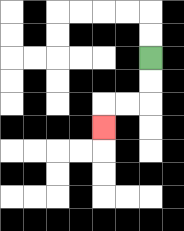{'start': '[6, 2]', 'end': '[4, 5]', 'path_directions': 'D,D,L,L,D', 'path_coordinates': '[[6, 2], [6, 3], [6, 4], [5, 4], [4, 4], [4, 5]]'}